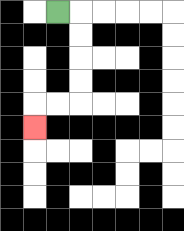{'start': '[2, 0]', 'end': '[1, 5]', 'path_directions': 'R,D,D,D,D,L,L,D', 'path_coordinates': '[[2, 0], [3, 0], [3, 1], [3, 2], [3, 3], [3, 4], [2, 4], [1, 4], [1, 5]]'}